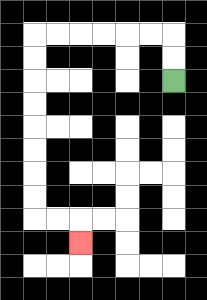{'start': '[7, 3]', 'end': '[3, 10]', 'path_directions': 'U,U,L,L,L,L,L,L,D,D,D,D,D,D,D,D,R,R,D', 'path_coordinates': '[[7, 3], [7, 2], [7, 1], [6, 1], [5, 1], [4, 1], [3, 1], [2, 1], [1, 1], [1, 2], [1, 3], [1, 4], [1, 5], [1, 6], [1, 7], [1, 8], [1, 9], [2, 9], [3, 9], [3, 10]]'}